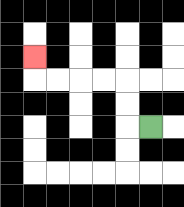{'start': '[6, 5]', 'end': '[1, 2]', 'path_directions': 'L,U,U,L,L,L,L,U', 'path_coordinates': '[[6, 5], [5, 5], [5, 4], [5, 3], [4, 3], [3, 3], [2, 3], [1, 3], [1, 2]]'}